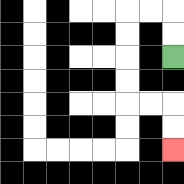{'start': '[7, 2]', 'end': '[7, 6]', 'path_directions': 'U,U,L,L,D,D,D,D,R,R,D,D', 'path_coordinates': '[[7, 2], [7, 1], [7, 0], [6, 0], [5, 0], [5, 1], [5, 2], [5, 3], [5, 4], [6, 4], [7, 4], [7, 5], [7, 6]]'}